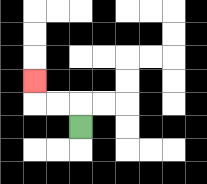{'start': '[3, 5]', 'end': '[1, 3]', 'path_directions': 'U,L,L,U', 'path_coordinates': '[[3, 5], [3, 4], [2, 4], [1, 4], [1, 3]]'}